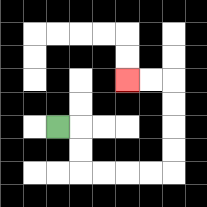{'start': '[2, 5]', 'end': '[5, 3]', 'path_directions': 'R,D,D,R,R,R,R,U,U,U,U,L,L', 'path_coordinates': '[[2, 5], [3, 5], [3, 6], [3, 7], [4, 7], [5, 7], [6, 7], [7, 7], [7, 6], [7, 5], [7, 4], [7, 3], [6, 3], [5, 3]]'}